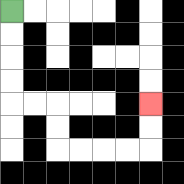{'start': '[0, 0]', 'end': '[6, 4]', 'path_directions': 'D,D,D,D,R,R,D,D,R,R,R,R,U,U', 'path_coordinates': '[[0, 0], [0, 1], [0, 2], [0, 3], [0, 4], [1, 4], [2, 4], [2, 5], [2, 6], [3, 6], [4, 6], [5, 6], [6, 6], [6, 5], [6, 4]]'}